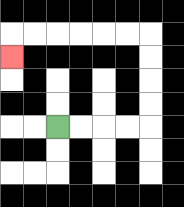{'start': '[2, 5]', 'end': '[0, 2]', 'path_directions': 'R,R,R,R,U,U,U,U,L,L,L,L,L,L,D', 'path_coordinates': '[[2, 5], [3, 5], [4, 5], [5, 5], [6, 5], [6, 4], [6, 3], [6, 2], [6, 1], [5, 1], [4, 1], [3, 1], [2, 1], [1, 1], [0, 1], [0, 2]]'}